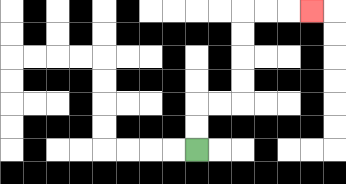{'start': '[8, 6]', 'end': '[13, 0]', 'path_directions': 'U,U,R,R,U,U,U,U,R,R,R', 'path_coordinates': '[[8, 6], [8, 5], [8, 4], [9, 4], [10, 4], [10, 3], [10, 2], [10, 1], [10, 0], [11, 0], [12, 0], [13, 0]]'}